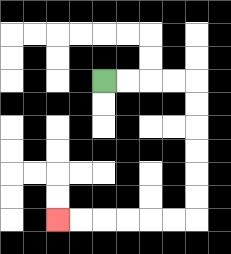{'start': '[4, 3]', 'end': '[2, 9]', 'path_directions': 'R,R,R,R,D,D,D,D,D,D,L,L,L,L,L,L', 'path_coordinates': '[[4, 3], [5, 3], [6, 3], [7, 3], [8, 3], [8, 4], [8, 5], [8, 6], [8, 7], [8, 8], [8, 9], [7, 9], [6, 9], [5, 9], [4, 9], [3, 9], [2, 9]]'}